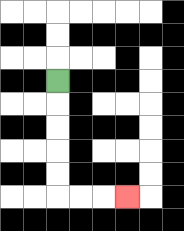{'start': '[2, 3]', 'end': '[5, 8]', 'path_directions': 'D,D,D,D,D,R,R,R', 'path_coordinates': '[[2, 3], [2, 4], [2, 5], [2, 6], [2, 7], [2, 8], [3, 8], [4, 8], [5, 8]]'}